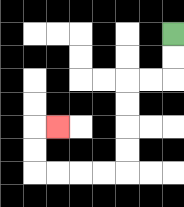{'start': '[7, 1]', 'end': '[2, 5]', 'path_directions': 'D,D,L,L,D,D,D,D,L,L,L,L,U,U,R', 'path_coordinates': '[[7, 1], [7, 2], [7, 3], [6, 3], [5, 3], [5, 4], [5, 5], [5, 6], [5, 7], [4, 7], [3, 7], [2, 7], [1, 7], [1, 6], [1, 5], [2, 5]]'}